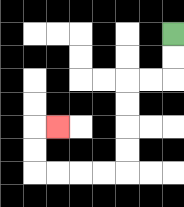{'start': '[7, 1]', 'end': '[2, 5]', 'path_directions': 'D,D,L,L,D,D,D,D,L,L,L,L,U,U,R', 'path_coordinates': '[[7, 1], [7, 2], [7, 3], [6, 3], [5, 3], [5, 4], [5, 5], [5, 6], [5, 7], [4, 7], [3, 7], [2, 7], [1, 7], [1, 6], [1, 5], [2, 5]]'}